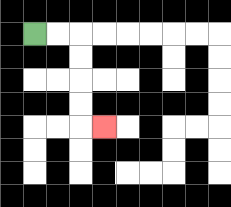{'start': '[1, 1]', 'end': '[4, 5]', 'path_directions': 'R,R,D,D,D,D,R', 'path_coordinates': '[[1, 1], [2, 1], [3, 1], [3, 2], [3, 3], [3, 4], [3, 5], [4, 5]]'}